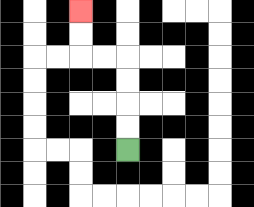{'start': '[5, 6]', 'end': '[3, 0]', 'path_directions': 'U,U,U,U,L,L,U,U', 'path_coordinates': '[[5, 6], [5, 5], [5, 4], [5, 3], [5, 2], [4, 2], [3, 2], [3, 1], [3, 0]]'}